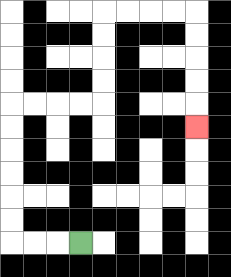{'start': '[3, 10]', 'end': '[8, 5]', 'path_directions': 'L,L,L,U,U,U,U,U,U,R,R,R,R,U,U,U,U,R,R,R,R,D,D,D,D,D', 'path_coordinates': '[[3, 10], [2, 10], [1, 10], [0, 10], [0, 9], [0, 8], [0, 7], [0, 6], [0, 5], [0, 4], [1, 4], [2, 4], [3, 4], [4, 4], [4, 3], [4, 2], [4, 1], [4, 0], [5, 0], [6, 0], [7, 0], [8, 0], [8, 1], [8, 2], [8, 3], [8, 4], [8, 5]]'}